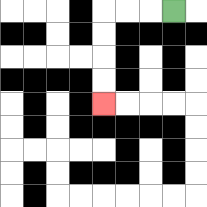{'start': '[7, 0]', 'end': '[4, 4]', 'path_directions': 'L,L,L,D,D,D,D', 'path_coordinates': '[[7, 0], [6, 0], [5, 0], [4, 0], [4, 1], [4, 2], [4, 3], [4, 4]]'}